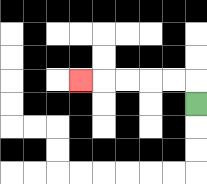{'start': '[8, 4]', 'end': '[3, 3]', 'path_directions': 'U,L,L,L,L,L', 'path_coordinates': '[[8, 4], [8, 3], [7, 3], [6, 3], [5, 3], [4, 3], [3, 3]]'}